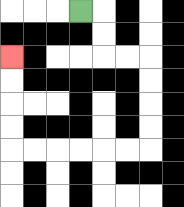{'start': '[3, 0]', 'end': '[0, 2]', 'path_directions': 'R,D,D,R,R,D,D,D,D,L,L,L,L,L,L,U,U,U,U', 'path_coordinates': '[[3, 0], [4, 0], [4, 1], [4, 2], [5, 2], [6, 2], [6, 3], [6, 4], [6, 5], [6, 6], [5, 6], [4, 6], [3, 6], [2, 6], [1, 6], [0, 6], [0, 5], [0, 4], [0, 3], [0, 2]]'}